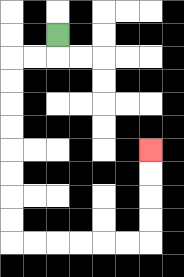{'start': '[2, 1]', 'end': '[6, 6]', 'path_directions': 'D,L,L,D,D,D,D,D,D,D,D,R,R,R,R,R,R,U,U,U,U', 'path_coordinates': '[[2, 1], [2, 2], [1, 2], [0, 2], [0, 3], [0, 4], [0, 5], [0, 6], [0, 7], [0, 8], [0, 9], [0, 10], [1, 10], [2, 10], [3, 10], [4, 10], [5, 10], [6, 10], [6, 9], [6, 8], [6, 7], [6, 6]]'}